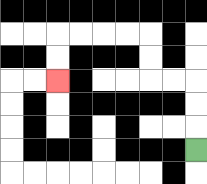{'start': '[8, 6]', 'end': '[2, 3]', 'path_directions': 'U,U,U,L,L,U,U,L,L,L,L,D,D', 'path_coordinates': '[[8, 6], [8, 5], [8, 4], [8, 3], [7, 3], [6, 3], [6, 2], [6, 1], [5, 1], [4, 1], [3, 1], [2, 1], [2, 2], [2, 3]]'}